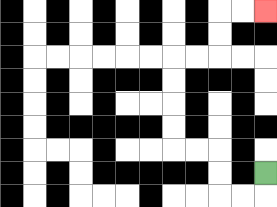{'start': '[11, 7]', 'end': '[11, 0]', 'path_directions': 'D,L,L,U,U,L,L,U,U,U,U,R,R,U,U,R,R', 'path_coordinates': '[[11, 7], [11, 8], [10, 8], [9, 8], [9, 7], [9, 6], [8, 6], [7, 6], [7, 5], [7, 4], [7, 3], [7, 2], [8, 2], [9, 2], [9, 1], [9, 0], [10, 0], [11, 0]]'}